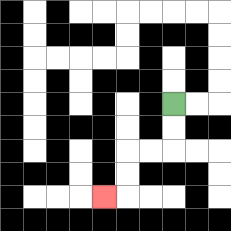{'start': '[7, 4]', 'end': '[4, 8]', 'path_directions': 'D,D,L,L,D,D,L', 'path_coordinates': '[[7, 4], [7, 5], [7, 6], [6, 6], [5, 6], [5, 7], [5, 8], [4, 8]]'}